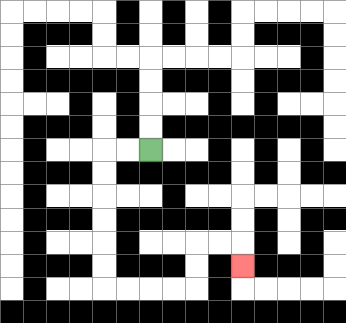{'start': '[6, 6]', 'end': '[10, 11]', 'path_directions': 'L,L,D,D,D,D,D,D,R,R,R,R,U,U,R,R,D', 'path_coordinates': '[[6, 6], [5, 6], [4, 6], [4, 7], [4, 8], [4, 9], [4, 10], [4, 11], [4, 12], [5, 12], [6, 12], [7, 12], [8, 12], [8, 11], [8, 10], [9, 10], [10, 10], [10, 11]]'}